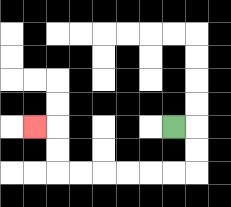{'start': '[7, 5]', 'end': '[1, 5]', 'path_directions': 'R,D,D,L,L,L,L,L,L,U,U,L', 'path_coordinates': '[[7, 5], [8, 5], [8, 6], [8, 7], [7, 7], [6, 7], [5, 7], [4, 7], [3, 7], [2, 7], [2, 6], [2, 5], [1, 5]]'}